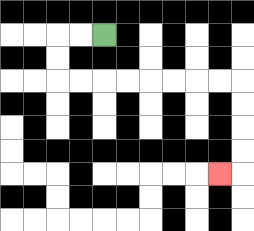{'start': '[4, 1]', 'end': '[9, 7]', 'path_directions': 'L,L,D,D,R,R,R,R,R,R,R,R,D,D,D,D,L', 'path_coordinates': '[[4, 1], [3, 1], [2, 1], [2, 2], [2, 3], [3, 3], [4, 3], [5, 3], [6, 3], [7, 3], [8, 3], [9, 3], [10, 3], [10, 4], [10, 5], [10, 6], [10, 7], [9, 7]]'}